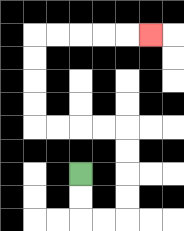{'start': '[3, 7]', 'end': '[6, 1]', 'path_directions': 'D,D,R,R,U,U,U,U,L,L,L,L,U,U,U,U,R,R,R,R,R', 'path_coordinates': '[[3, 7], [3, 8], [3, 9], [4, 9], [5, 9], [5, 8], [5, 7], [5, 6], [5, 5], [4, 5], [3, 5], [2, 5], [1, 5], [1, 4], [1, 3], [1, 2], [1, 1], [2, 1], [3, 1], [4, 1], [5, 1], [6, 1]]'}